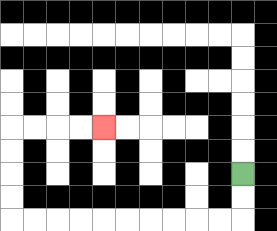{'start': '[10, 7]', 'end': '[4, 5]', 'path_directions': 'D,D,L,L,L,L,L,L,L,L,L,L,U,U,U,U,R,R,R,R', 'path_coordinates': '[[10, 7], [10, 8], [10, 9], [9, 9], [8, 9], [7, 9], [6, 9], [5, 9], [4, 9], [3, 9], [2, 9], [1, 9], [0, 9], [0, 8], [0, 7], [0, 6], [0, 5], [1, 5], [2, 5], [3, 5], [4, 5]]'}